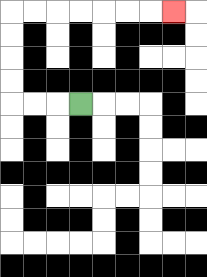{'start': '[3, 4]', 'end': '[7, 0]', 'path_directions': 'L,L,L,U,U,U,U,R,R,R,R,R,R,R', 'path_coordinates': '[[3, 4], [2, 4], [1, 4], [0, 4], [0, 3], [0, 2], [0, 1], [0, 0], [1, 0], [2, 0], [3, 0], [4, 0], [5, 0], [6, 0], [7, 0]]'}